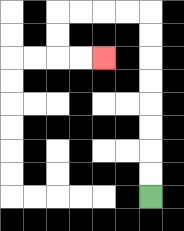{'start': '[6, 8]', 'end': '[4, 2]', 'path_directions': 'U,U,U,U,U,U,U,U,L,L,L,L,D,D,R,R', 'path_coordinates': '[[6, 8], [6, 7], [6, 6], [6, 5], [6, 4], [6, 3], [6, 2], [6, 1], [6, 0], [5, 0], [4, 0], [3, 0], [2, 0], [2, 1], [2, 2], [3, 2], [4, 2]]'}